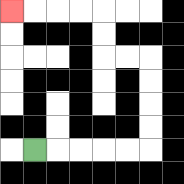{'start': '[1, 6]', 'end': '[0, 0]', 'path_directions': 'R,R,R,R,R,U,U,U,U,L,L,U,U,L,L,L,L', 'path_coordinates': '[[1, 6], [2, 6], [3, 6], [4, 6], [5, 6], [6, 6], [6, 5], [6, 4], [6, 3], [6, 2], [5, 2], [4, 2], [4, 1], [4, 0], [3, 0], [2, 0], [1, 0], [0, 0]]'}